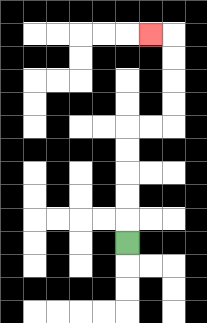{'start': '[5, 10]', 'end': '[6, 1]', 'path_directions': 'U,U,U,U,U,R,R,U,U,U,U,L', 'path_coordinates': '[[5, 10], [5, 9], [5, 8], [5, 7], [5, 6], [5, 5], [6, 5], [7, 5], [7, 4], [7, 3], [7, 2], [7, 1], [6, 1]]'}